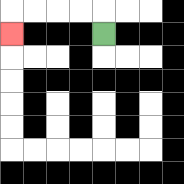{'start': '[4, 1]', 'end': '[0, 1]', 'path_directions': 'U,L,L,L,L,D', 'path_coordinates': '[[4, 1], [4, 0], [3, 0], [2, 0], [1, 0], [0, 0], [0, 1]]'}